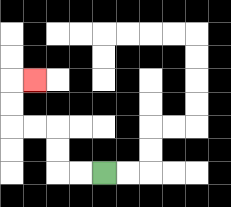{'start': '[4, 7]', 'end': '[1, 3]', 'path_directions': 'L,L,U,U,L,L,U,U,R', 'path_coordinates': '[[4, 7], [3, 7], [2, 7], [2, 6], [2, 5], [1, 5], [0, 5], [0, 4], [0, 3], [1, 3]]'}